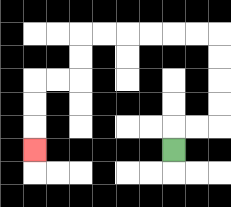{'start': '[7, 6]', 'end': '[1, 6]', 'path_directions': 'U,R,R,U,U,U,U,L,L,L,L,L,L,D,D,L,L,D,D,D', 'path_coordinates': '[[7, 6], [7, 5], [8, 5], [9, 5], [9, 4], [9, 3], [9, 2], [9, 1], [8, 1], [7, 1], [6, 1], [5, 1], [4, 1], [3, 1], [3, 2], [3, 3], [2, 3], [1, 3], [1, 4], [1, 5], [1, 6]]'}